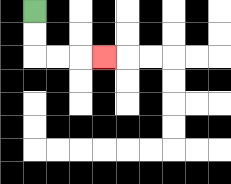{'start': '[1, 0]', 'end': '[4, 2]', 'path_directions': 'D,D,R,R,R', 'path_coordinates': '[[1, 0], [1, 1], [1, 2], [2, 2], [3, 2], [4, 2]]'}